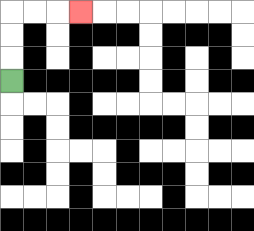{'start': '[0, 3]', 'end': '[3, 0]', 'path_directions': 'U,U,U,R,R,R', 'path_coordinates': '[[0, 3], [0, 2], [0, 1], [0, 0], [1, 0], [2, 0], [3, 0]]'}